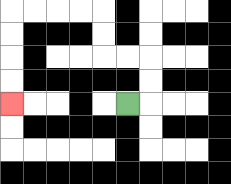{'start': '[5, 4]', 'end': '[0, 4]', 'path_directions': 'R,U,U,L,L,U,U,L,L,L,L,D,D,D,D', 'path_coordinates': '[[5, 4], [6, 4], [6, 3], [6, 2], [5, 2], [4, 2], [4, 1], [4, 0], [3, 0], [2, 0], [1, 0], [0, 0], [0, 1], [0, 2], [0, 3], [0, 4]]'}